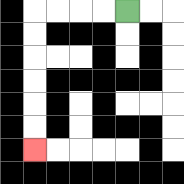{'start': '[5, 0]', 'end': '[1, 6]', 'path_directions': 'L,L,L,L,D,D,D,D,D,D', 'path_coordinates': '[[5, 0], [4, 0], [3, 0], [2, 0], [1, 0], [1, 1], [1, 2], [1, 3], [1, 4], [1, 5], [1, 6]]'}